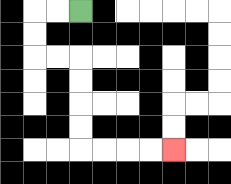{'start': '[3, 0]', 'end': '[7, 6]', 'path_directions': 'L,L,D,D,R,R,D,D,D,D,R,R,R,R', 'path_coordinates': '[[3, 0], [2, 0], [1, 0], [1, 1], [1, 2], [2, 2], [3, 2], [3, 3], [3, 4], [3, 5], [3, 6], [4, 6], [5, 6], [6, 6], [7, 6]]'}